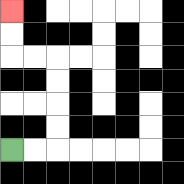{'start': '[0, 6]', 'end': '[0, 0]', 'path_directions': 'R,R,U,U,U,U,L,L,U,U', 'path_coordinates': '[[0, 6], [1, 6], [2, 6], [2, 5], [2, 4], [2, 3], [2, 2], [1, 2], [0, 2], [0, 1], [0, 0]]'}